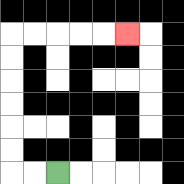{'start': '[2, 7]', 'end': '[5, 1]', 'path_directions': 'L,L,U,U,U,U,U,U,R,R,R,R,R', 'path_coordinates': '[[2, 7], [1, 7], [0, 7], [0, 6], [0, 5], [0, 4], [0, 3], [0, 2], [0, 1], [1, 1], [2, 1], [3, 1], [4, 1], [5, 1]]'}